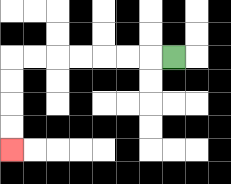{'start': '[7, 2]', 'end': '[0, 6]', 'path_directions': 'L,L,L,L,L,L,L,D,D,D,D', 'path_coordinates': '[[7, 2], [6, 2], [5, 2], [4, 2], [3, 2], [2, 2], [1, 2], [0, 2], [0, 3], [0, 4], [0, 5], [0, 6]]'}